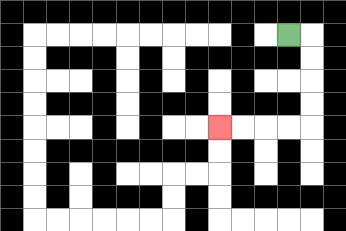{'start': '[12, 1]', 'end': '[9, 5]', 'path_directions': 'R,D,D,D,D,L,L,L,L', 'path_coordinates': '[[12, 1], [13, 1], [13, 2], [13, 3], [13, 4], [13, 5], [12, 5], [11, 5], [10, 5], [9, 5]]'}